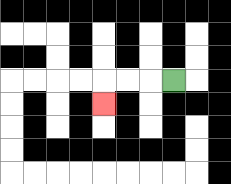{'start': '[7, 3]', 'end': '[4, 4]', 'path_directions': 'L,L,L,D', 'path_coordinates': '[[7, 3], [6, 3], [5, 3], [4, 3], [4, 4]]'}